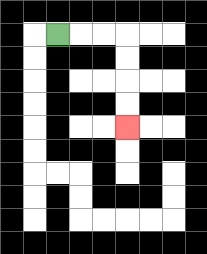{'start': '[2, 1]', 'end': '[5, 5]', 'path_directions': 'R,R,R,D,D,D,D', 'path_coordinates': '[[2, 1], [3, 1], [4, 1], [5, 1], [5, 2], [5, 3], [5, 4], [5, 5]]'}